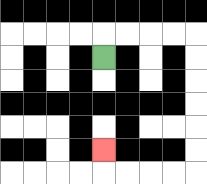{'start': '[4, 2]', 'end': '[4, 6]', 'path_directions': 'U,R,R,R,R,D,D,D,D,D,D,L,L,L,L,U', 'path_coordinates': '[[4, 2], [4, 1], [5, 1], [6, 1], [7, 1], [8, 1], [8, 2], [8, 3], [8, 4], [8, 5], [8, 6], [8, 7], [7, 7], [6, 7], [5, 7], [4, 7], [4, 6]]'}